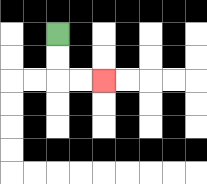{'start': '[2, 1]', 'end': '[4, 3]', 'path_directions': 'D,D,R,R', 'path_coordinates': '[[2, 1], [2, 2], [2, 3], [3, 3], [4, 3]]'}